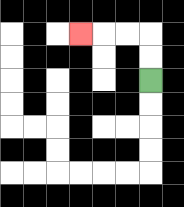{'start': '[6, 3]', 'end': '[3, 1]', 'path_directions': 'U,U,L,L,L', 'path_coordinates': '[[6, 3], [6, 2], [6, 1], [5, 1], [4, 1], [3, 1]]'}